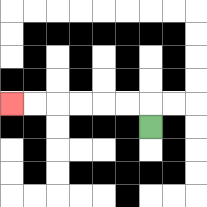{'start': '[6, 5]', 'end': '[0, 4]', 'path_directions': 'U,L,L,L,L,L,L', 'path_coordinates': '[[6, 5], [6, 4], [5, 4], [4, 4], [3, 4], [2, 4], [1, 4], [0, 4]]'}